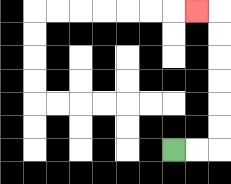{'start': '[7, 6]', 'end': '[8, 0]', 'path_directions': 'R,R,U,U,U,U,U,U,L', 'path_coordinates': '[[7, 6], [8, 6], [9, 6], [9, 5], [9, 4], [9, 3], [9, 2], [9, 1], [9, 0], [8, 0]]'}